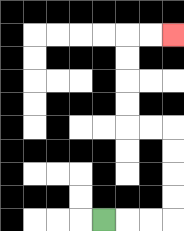{'start': '[4, 9]', 'end': '[7, 1]', 'path_directions': 'R,R,R,U,U,U,U,L,L,U,U,U,U,R,R', 'path_coordinates': '[[4, 9], [5, 9], [6, 9], [7, 9], [7, 8], [7, 7], [7, 6], [7, 5], [6, 5], [5, 5], [5, 4], [5, 3], [5, 2], [5, 1], [6, 1], [7, 1]]'}